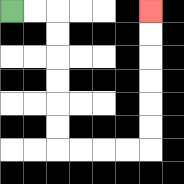{'start': '[0, 0]', 'end': '[6, 0]', 'path_directions': 'R,R,D,D,D,D,D,D,R,R,R,R,U,U,U,U,U,U', 'path_coordinates': '[[0, 0], [1, 0], [2, 0], [2, 1], [2, 2], [2, 3], [2, 4], [2, 5], [2, 6], [3, 6], [4, 6], [5, 6], [6, 6], [6, 5], [6, 4], [6, 3], [6, 2], [6, 1], [6, 0]]'}